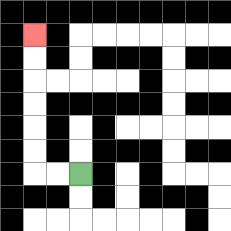{'start': '[3, 7]', 'end': '[1, 1]', 'path_directions': 'L,L,U,U,U,U,U,U', 'path_coordinates': '[[3, 7], [2, 7], [1, 7], [1, 6], [1, 5], [1, 4], [1, 3], [1, 2], [1, 1]]'}